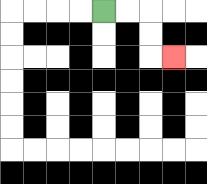{'start': '[4, 0]', 'end': '[7, 2]', 'path_directions': 'R,R,D,D,R', 'path_coordinates': '[[4, 0], [5, 0], [6, 0], [6, 1], [6, 2], [7, 2]]'}